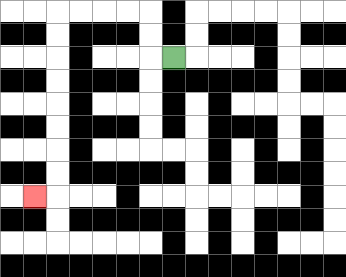{'start': '[7, 2]', 'end': '[1, 8]', 'path_directions': 'L,U,U,L,L,L,L,D,D,D,D,D,D,D,D,L', 'path_coordinates': '[[7, 2], [6, 2], [6, 1], [6, 0], [5, 0], [4, 0], [3, 0], [2, 0], [2, 1], [2, 2], [2, 3], [2, 4], [2, 5], [2, 6], [2, 7], [2, 8], [1, 8]]'}